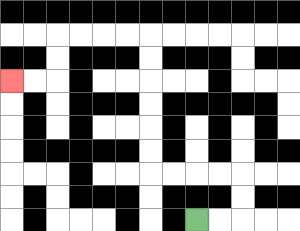{'start': '[8, 9]', 'end': '[0, 3]', 'path_directions': 'R,R,U,U,L,L,L,L,U,U,U,U,U,U,L,L,L,L,D,D,L,L', 'path_coordinates': '[[8, 9], [9, 9], [10, 9], [10, 8], [10, 7], [9, 7], [8, 7], [7, 7], [6, 7], [6, 6], [6, 5], [6, 4], [6, 3], [6, 2], [6, 1], [5, 1], [4, 1], [3, 1], [2, 1], [2, 2], [2, 3], [1, 3], [0, 3]]'}